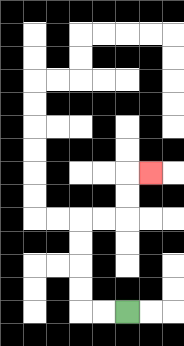{'start': '[5, 13]', 'end': '[6, 7]', 'path_directions': 'L,L,U,U,U,U,R,R,U,U,R', 'path_coordinates': '[[5, 13], [4, 13], [3, 13], [3, 12], [3, 11], [3, 10], [3, 9], [4, 9], [5, 9], [5, 8], [5, 7], [6, 7]]'}